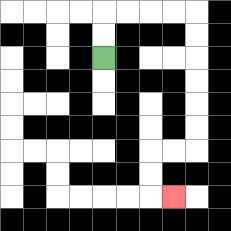{'start': '[4, 2]', 'end': '[7, 8]', 'path_directions': 'U,U,R,R,R,R,D,D,D,D,D,D,L,L,D,D,R', 'path_coordinates': '[[4, 2], [4, 1], [4, 0], [5, 0], [6, 0], [7, 0], [8, 0], [8, 1], [8, 2], [8, 3], [8, 4], [8, 5], [8, 6], [7, 6], [6, 6], [6, 7], [6, 8], [7, 8]]'}